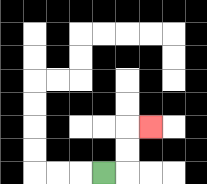{'start': '[4, 7]', 'end': '[6, 5]', 'path_directions': 'R,U,U,R', 'path_coordinates': '[[4, 7], [5, 7], [5, 6], [5, 5], [6, 5]]'}